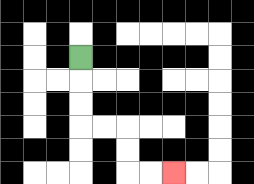{'start': '[3, 2]', 'end': '[7, 7]', 'path_directions': 'D,D,D,R,R,D,D,R,R', 'path_coordinates': '[[3, 2], [3, 3], [3, 4], [3, 5], [4, 5], [5, 5], [5, 6], [5, 7], [6, 7], [7, 7]]'}